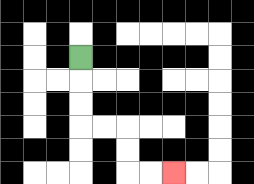{'start': '[3, 2]', 'end': '[7, 7]', 'path_directions': 'D,D,D,R,R,D,D,R,R', 'path_coordinates': '[[3, 2], [3, 3], [3, 4], [3, 5], [4, 5], [5, 5], [5, 6], [5, 7], [6, 7], [7, 7]]'}